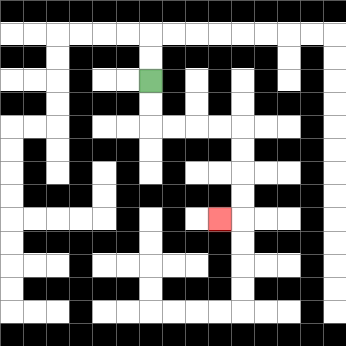{'start': '[6, 3]', 'end': '[9, 9]', 'path_directions': 'D,D,R,R,R,R,D,D,D,D,L', 'path_coordinates': '[[6, 3], [6, 4], [6, 5], [7, 5], [8, 5], [9, 5], [10, 5], [10, 6], [10, 7], [10, 8], [10, 9], [9, 9]]'}